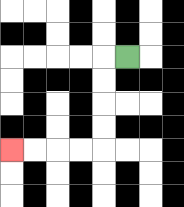{'start': '[5, 2]', 'end': '[0, 6]', 'path_directions': 'L,D,D,D,D,L,L,L,L', 'path_coordinates': '[[5, 2], [4, 2], [4, 3], [4, 4], [4, 5], [4, 6], [3, 6], [2, 6], [1, 6], [0, 6]]'}